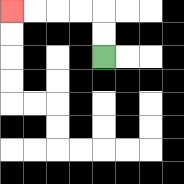{'start': '[4, 2]', 'end': '[0, 0]', 'path_directions': 'U,U,L,L,L,L', 'path_coordinates': '[[4, 2], [4, 1], [4, 0], [3, 0], [2, 0], [1, 0], [0, 0]]'}